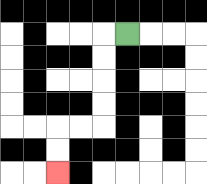{'start': '[5, 1]', 'end': '[2, 7]', 'path_directions': 'L,D,D,D,D,L,L,D,D', 'path_coordinates': '[[5, 1], [4, 1], [4, 2], [4, 3], [4, 4], [4, 5], [3, 5], [2, 5], [2, 6], [2, 7]]'}